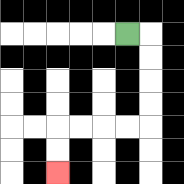{'start': '[5, 1]', 'end': '[2, 7]', 'path_directions': 'R,D,D,D,D,L,L,L,L,D,D', 'path_coordinates': '[[5, 1], [6, 1], [6, 2], [6, 3], [6, 4], [6, 5], [5, 5], [4, 5], [3, 5], [2, 5], [2, 6], [2, 7]]'}